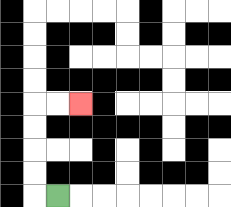{'start': '[2, 8]', 'end': '[3, 4]', 'path_directions': 'L,U,U,U,U,R,R', 'path_coordinates': '[[2, 8], [1, 8], [1, 7], [1, 6], [1, 5], [1, 4], [2, 4], [3, 4]]'}